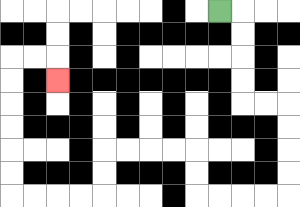{'start': '[9, 0]', 'end': '[2, 3]', 'path_directions': 'R,D,D,D,D,R,R,D,D,D,D,L,L,L,L,U,U,L,L,L,L,D,D,L,L,L,L,U,U,U,U,U,U,R,R,D', 'path_coordinates': '[[9, 0], [10, 0], [10, 1], [10, 2], [10, 3], [10, 4], [11, 4], [12, 4], [12, 5], [12, 6], [12, 7], [12, 8], [11, 8], [10, 8], [9, 8], [8, 8], [8, 7], [8, 6], [7, 6], [6, 6], [5, 6], [4, 6], [4, 7], [4, 8], [3, 8], [2, 8], [1, 8], [0, 8], [0, 7], [0, 6], [0, 5], [0, 4], [0, 3], [0, 2], [1, 2], [2, 2], [2, 3]]'}